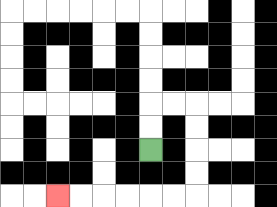{'start': '[6, 6]', 'end': '[2, 8]', 'path_directions': 'U,U,R,R,D,D,D,D,L,L,L,L,L,L', 'path_coordinates': '[[6, 6], [6, 5], [6, 4], [7, 4], [8, 4], [8, 5], [8, 6], [8, 7], [8, 8], [7, 8], [6, 8], [5, 8], [4, 8], [3, 8], [2, 8]]'}